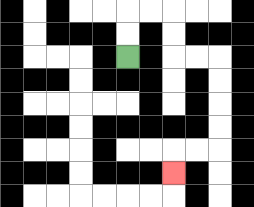{'start': '[5, 2]', 'end': '[7, 7]', 'path_directions': 'U,U,R,R,D,D,R,R,D,D,D,D,L,L,D', 'path_coordinates': '[[5, 2], [5, 1], [5, 0], [6, 0], [7, 0], [7, 1], [7, 2], [8, 2], [9, 2], [9, 3], [9, 4], [9, 5], [9, 6], [8, 6], [7, 6], [7, 7]]'}